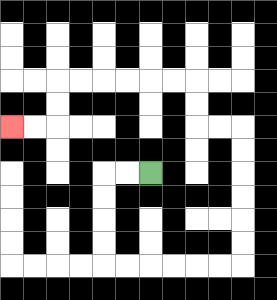{'start': '[6, 7]', 'end': '[0, 5]', 'path_directions': 'L,L,D,D,D,D,R,R,R,R,R,R,U,U,U,U,U,U,L,L,U,U,L,L,L,L,L,L,D,D,L,L', 'path_coordinates': '[[6, 7], [5, 7], [4, 7], [4, 8], [4, 9], [4, 10], [4, 11], [5, 11], [6, 11], [7, 11], [8, 11], [9, 11], [10, 11], [10, 10], [10, 9], [10, 8], [10, 7], [10, 6], [10, 5], [9, 5], [8, 5], [8, 4], [8, 3], [7, 3], [6, 3], [5, 3], [4, 3], [3, 3], [2, 3], [2, 4], [2, 5], [1, 5], [0, 5]]'}